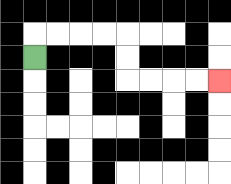{'start': '[1, 2]', 'end': '[9, 3]', 'path_directions': 'U,R,R,R,R,D,D,R,R,R,R', 'path_coordinates': '[[1, 2], [1, 1], [2, 1], [3, 1], [4, 1], [5, 1], [5, 2], [5, 3], [6, 3], [7, 3], [8, 3], [9, 3]]'}